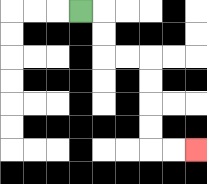{'start': '[3, 0]', 'end': '[8, 6]', 'path_directions': 'R,D,D,R,R,D,D,D,D,R,R', 'path_coordinates': '[[3, 0], [4, 0], [4, 1], [4, 2], [5, 2], [6, 2], [6, 3], [6, 4], [6, 5], [6, 6], [7, 6], [8, 6]]'}